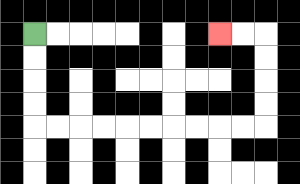{'start': '[1, 1]', 'end': '[9, 1]', 'path_directions': 'D,D,D,D,R,R,R,R,R,R,R,R,R,R,U,U,U,U,L,L', 'path_coordinates': '[[1, 1], [1, 2], [1, 3], [1, 4], [1, 5], [2, 5], [3, 5], [4, 5], [5, 5], [6, 5], [7, 5], [8, 5], [9, 5], [10, 5], [11, 5], [11, 4], [11, 3], [11, 2], [11, 1], [10, 1], [9, 1]]'}